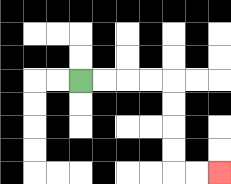{'start': '[3, 3]', 'end': '[9, 7]', 'path_directions': 'R,R,R,R,D,D,D,D,R,R', 'path_coordinates': '[[3, 3], [4, 3], [5, 3], [6, 3], [7, 3], [7, 4], [7, 5], [7, 6], [7, 7], [8, 7], [9, 7]]'}